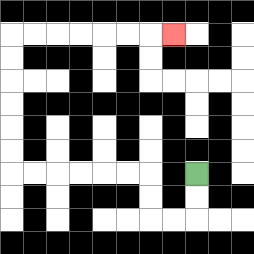{'start': '[8, 7]', 'end': '[7, 1]', 'path_directions': 'D,D,L,L,U,U,L,L,L,L,L,L,U,U,U,U,U,U,R,R,R,R,R,R,R', 'path_coordinates': '[[8, 7], [8, 8], [8, 9], [7, 9], [6, 9], [6, 8], [6, 7], [5, 7], [4, 7], [3, 7], [2, 7], [1, 7], [0, 7], [0, 6], [0, 5], [0, 4], [0, 3], [0, 2], [0, 1], [1, 1], [2, 1], [3, 1], [4, 1], [5, 1], [6, 1], [7, 1]]'}